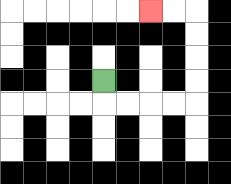{'start': '[4, 3]', 'end': '[6, 0]', 'path_directions': 'D,R,R,R,R,U,U,U,U,L,L', 'path_coordinates': '[[4, 3], [4, 4], [5, 4], [6, 4], [7, 4], [8, 4], [8, 3], [8, 2], [8, 1], [8, 0], [7, 0], [6, 0]]'}